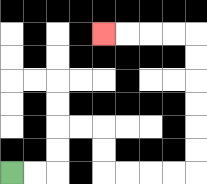{'start': '[0, 7]', 'end': '[4, 1]', 'path_directions': 'R,R,U,U,R,R,D,D,R,R,R,R,U,U,U,U,U,U,L,L,L,L', 'path_coordinates': '[[0, 7], [1, 7], [2, 7], [2, 6], [2, 5], [3, 5], [4, 5], [4, 6], [4, 7], [5, 7], [6, 7], [7, 7], [8, 7], [8, 6], [8, 5], [8, 4], [8, 3], [8, 2], [8, 1], [7, 1], [6, 1], [5, 1], [4, 1]]'}